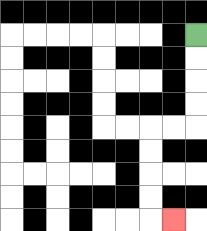{'start': '[8, 1]', 'end': '[7, 9]', 'path_directions': 'D,D,D,D,L,L,D,D,D,D,R', 'path_coordinates': '[[8, 1], [8, 2], [8, 3], [8, 4], [8, 5], [7, 5], [6, 5], [6, 6], [6, 7], [6, 8], [6, 9], [7, 9]]'}